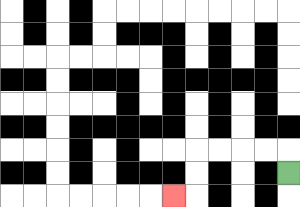{'start': '[12, 7]', 'end': '[7, 8]', 'path_directions': 'U,L,L,L,L,D,D,L', 'path_coordinates': '[[12, 7], [12, 6], [11, 6], [10, 6], [9, 6], [8, 6], [8, 7], [8, 8], [7, 8]]'}